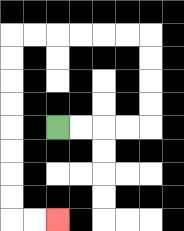{'start': '[2, 5]', 'end': '[2, 9]', 'path_directions': 'R,R,R,R,U,U,U,U,L,L,L,L,L,L,D,D,D,D,D,D,D,D,R,R', 'path_coordinates': '[[2, 5], [3, 5], [4, 5], [5, 5], [6, 5], [6, 4], [6, 3], [6, 2], [6, 1], [5, 1], [4, 1], [3, 1], [2, 1], [1, 1], [0, 1], [0, 2], [0, 3], [0, 4], [0, 5], [0, 6], [0, 7], [0, 8], [0, 9], [1, 9], [2, 9]]'}